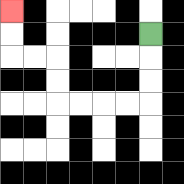{'start': '[6, 1]', 'end': '[0, 0]', 'path_directions': 'D,D,D,L,L,L,L,U,U,L,L,U,U', 'path_coordinates': '[[6, 1], [6, 2], [6, 3], [6, 4], [5, 4], [4, 4], [3, 4], [2, 4], [2, 3], [2, 2], [1, 2], [0, 2], [0, 1], [0, 0]]'}